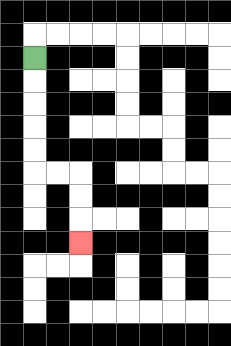{'start': '[1, 2]', 'end': '[3, 10]', 'path_directions': 'D,D,D,D,D,R,R,D,D,D', 'path_coordinates': '[[1, 2], [1, 3], [1, 4], [1, 5], [1, 6], [1, 7], [2, 7], [3, 7], [3, 8], [3, 9], [3, 10]]'}